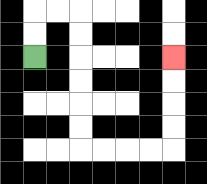{'start': '[1, 2]', 'end': '[7, 2]', 'path_directions': 'U,U,R,R,D,D,D,D,D,D,R,R,R,R,U,U,U,U', 'path_coordinates': '[[1, 2], [1, 1], [1, 0], [2, 0], [3, 0], [3, 1], [3, 2], [3, 3], [3, 4], [3, 5], [3, 6], [4, 6], [5, 6], [6, 6], [7, 6], [7, 5], [7, 4], [7, 3], [7, 2]]'}